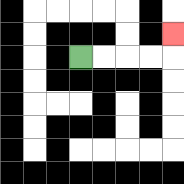{'start': '[3, 2]', 'end': '[7, 1]', 'path_directions': 'R,R,R,R,U', 'path_coordinates': '[[3, 2], [4, 2], [5, 2], [6, 2], [7, 2], [7, 1]]'}